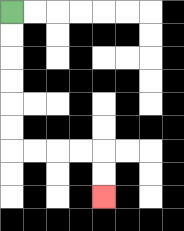{'start': '[0, 0]', 'end': '[4, 8]', 'path_directions': 'D,D,D,D,D,D,R,R,R,R,D,D', 'path_coordinates': '[[0, 0], [0, 1], [0, 2], [0, 3], [0, 4], [0, 5], [0, 6], [1, 6], [2, 6], [3, 6], [4, 6], [4, 7], [4, 8]]'}